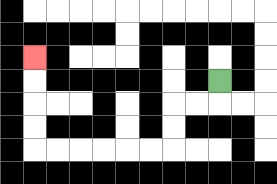{'start': '[9, 3]', 'end': '[1, 2]', 'path_directions': 'D,L,L,D,D,L,L,L,L,L,L,U,U,U,U', 'path_coordinates': '[[9, 3], [9, 4], [8, 4], [7, 4], [7, 5], [7, 6], [6, 6], [5, 6], [4, 6], [3, 6], [2, 6], [1, 6], [1, 5], [1, 4], [1, 3], [1, 2]]'}